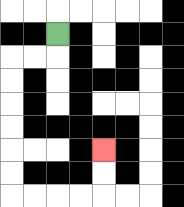{'start': '[2, 1]', 'end': '[4, 6]', 'path_directions': 'D,L,L,D,D,D,D,D,D,R,R,R,R,U,U', 'path_coordinates': '[[2, 1], [2, 2], [1, 2], [0, 2], [0, 3], [0, 4], [0, 5], [0, 6], [0, 7], [0, 8], [1, 8], [2, 8], [3, 8], [4, 8], [4, 7], [4, 6]]'}